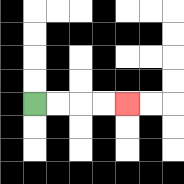{'start': '[1, 4]', 'end': '[5, 4]', 'path_directions': 'R,R,R,R', 'path_coordinates': '[[1, 4], [2, 4], [3, 4], [4, 4], [5, 4]]'}